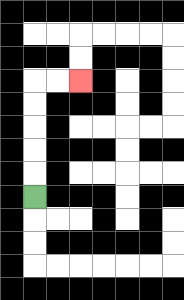{'start': '[1, 8]', 'end': '[3, 3]', 'path_directions': 'U,U,U,U,U,R,R', 'path_coordinates': '[[1, 8], [1, 7], [1, 6], [1, 5], [1, 4], [1, 3], [2, 3], [3, 3]]'}